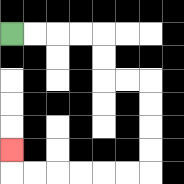{'start': '[0, 1]', 'end': '[0, 6]', 'path_directions': 'R,R,R,R,D,D,R,R,D,D,D,D,L,L,L,L,L,L,U', 'path_coordinates': '[[0, 1], [1, 1], [2, 1], [3, 1], [4, 1], [4, 2], [4, 3], [5, 3], [6, 3], [6, 4], [6, 5], [6, 6], [6, 7], [5, 7], [4, 7], [3, 7], [2, 7], [1, 7], [0, 7], [0, 6]]'}